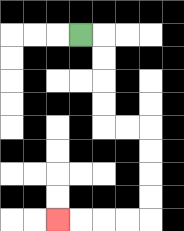{'start': '[3, 1]', 'end': '[2, 9]', 'path_directions': 'R,D,D,D,D,R,R,D,D,D,D,L,L,L,L', 'path_coordinates': '[[3, 1], [4, 1], [4, 2], [4, 3], [4, 4], [4, 5], [5, 5], [6, 5], [6, 6], [6, 7], [6, 8], [6, 9], [5, 9], [4, 9], [3, 9], [2, 9]]'}